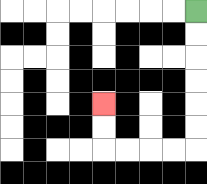{'start': '[8, 0]', 'end': '[4, 4]', 'path_directions': 'D,D,D,D,D,D,L,L,L,L,U,U', 'path_coordinates': '[[8, 0], [8, 1], [8, 2], [8, 3], [8, 4], [8, 5], [8, 6], [7, 6], [6, 6], [5, 6], [4, 6], [4, 5], [4, 4]]'}